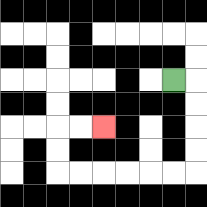{'start': '[7, 3]', 'end': '[4, 5]', 'path_directions': 'R,D,D,D,D,L,L,L,L,L,L,U,U,R,R', 'path_coordinates': '[[7, 3], [8, 3], [8, 4], [8, 5], [8, 6], [8, 7], [7, 7], [6, 7], [5, 7], [4, 7], [3, 7], [2, 7], [2, 6], [2, 5], [3, 5], [4, 5]]'}